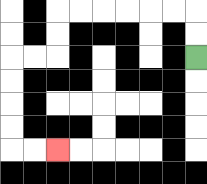{'start': '[8, 2]', 'end': '[2, 6]', 'path_directions': 'U,U,L,L,L,L,L,L,D,D,L,L,D,D,D,D,R,R', 'path_coordinates': '[[8, 2], [8, 1], [8, 0], [7, 0], [6, 0], [5, 0], [4, 0], [3, 0], [2, 0], [2, 1], [2, 2], [1, 2], [0, 2], [0, 3], [0, 4], [0, 5], [0, 6], [1, 6], [2, 6]]'}